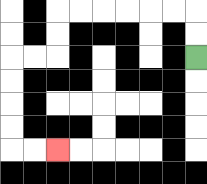{'start': '[8, 2]', 'end': '[2, 6]', 'path_directions': 'U,U,L,L,L,L,L,L,D,D,L,L,D,D,D,D,R,R', 'path_coordinates': '[[8, 2], [8, 1], [8, 0], [7, 0], [6, 0], [5, 0], [4, 0], [3, 0], [2, 0], [2, 1], [2, 2], [1, 2], [0, 2], [0, 3], [0, 4], [0, 5], [0, 6], [1, 6], [2, 6]]'}